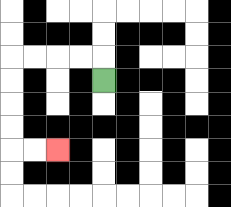{'start': '[4, 3]', 'end': '[2, 6]', 'path_directions': 'U,L,L,L,L,D,D,D,D,R,R', 'path_coordinates': '[[4, 3], [4, 2], [3, 2], [2, 2], [1, 2], [0, 2], [0, 3], [0, 4], [0, 5], [0, 6], [1, 6], [2, 6]]'}